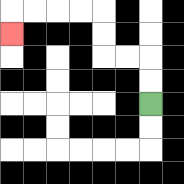{'start': '[6, 4]', 'end': '[0, 1]', 'path_directions': 'U,U,L,L,U,U,L,L,L,L,D', 'path_coordinates': '[[6, 4], [6, 3], [6, 2], [5, 2], [4, 2], [4, 1], [4, 0], [3, 0], [2, 0], [1, 0], [0, 0], [0, 1]]'}